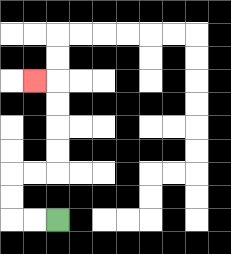{'start': '[2, 9]', 'end': '[1, 3]', 'path_directions': 'L,L,U,U,R,R,U,U,U,U,L', 'path_coordinates': '[[2, 9], [1, 9], [0, 9], [0, 8], [0, 7], [1, 7], [2, 7], [2, 6], [2, 5], [2, 4], [2, 3], [1, 3]]'}